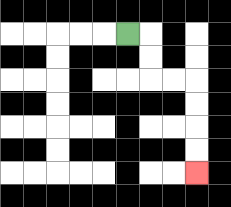{'start': '[5, 1]', 'end': '[8, 7]', 'path_directions': 'R,D,D,R,R,D,D,D,D', 'path_coordinates': '[[5, 1], [6, 1], [6, 2], [6, 3], [7, 3], [8, 3], [8, 4], [8, 5], [8, 6], [8, 7]]'}